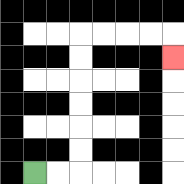{'start': '[1, 7]', 'end': '[7, 2]', 'path_directions': 'R,R,U,U,U,U,U,U,R,R,R,R,D', 'path_coordinates': '[[1, 7], [2, 7], [3, 7], [3, 6], [3, 5], [3, 4], [3, 3], [3, 2], [3, 1], [4, 1], [5, 1], [6, 1], [7, 1], [7, 2]]'}